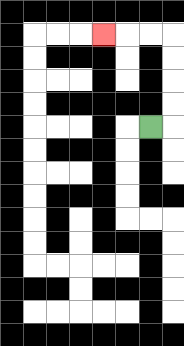{'start': '[6, 5]', 'end': '[4, 1]', 'path_directions': 'R,U,U,U,U,L,L,L', 'path_coordinates': '[[6, 5], [7, 5], [7, 4], [7, 3], [7, 2], [7, 1], [6, 1], [5, 1], [4, 1]]'}